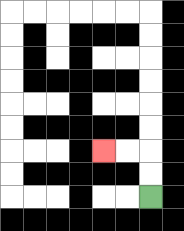{'start': '[6, 8]', 'end': '[4, 6]', 'path_directions': 'U,U,L,L', 'path_coordinates': '[[6, 8], [6, 7], [6, 6], [5, 6], [4, 6]]'}